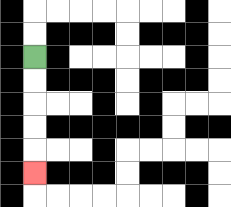{'start': '[1, 2]', 'end': '[1, 7]', 'path_directions': 'D,D,D,D,D', 'path_coordinates': '[[1, 2], [1, 3], [1, 4], [1, 5], [1, 6], [1, 7]]'}